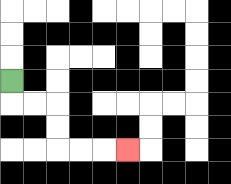{'start': '[0, 3]', 'end': '[5, 6]', 'path_directions': 'D,R,R,D,D,R,R,R', 'path_coordinates': '[[0, 3], [0, 4], [1, 4], [2, 4], [2, 5], [2, 6], [3, 6], [4, 6], [5, 6]]'}